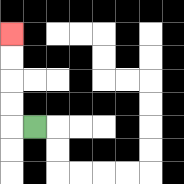{'start': '[1, 5]', 'end': '[0, 1]', 'path_directions': 'L,U,U,U,U', 'path_coordinates': '[[1, 5], [0, 5], [0, 4], [0, 3], [0, 2], [0, 1]]'}